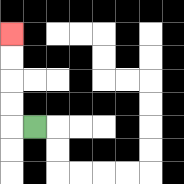{'start': '[1, 5]', 'end': '[0, 1]', 'path_directions': 'L,U,U,U,U', 'path_coordinates': '[[1, 5], [0, 5], [0, 4], [0, 3], [0, 2], [0, 1]]'}